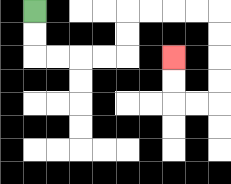{'start': '[1, 0]', 'end': '[7, 2]', 'path_directions': 'D,D,R,R,R,R,U,U,R,R,R,R,D,D,D,D,L,L,U,U', 'path_coordinates': '[[1, 0], [1, 1], [1, 2], [2, 2], [3, 2], [4, 2], [5, 2], [5, 1], [5, 0], [6, 0], [7, 0], [8, 0], [9, 0], [9, 1], [9, 2], [9, 3], [9, 4], [8, 4], [7, 4], [7, 3], [7, 2]]'}